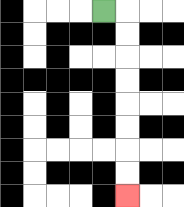{'start': '[4, 0]', 'end': '[5, 8]', 'path_directions': 'R,D,D,D,D,D,D,D,D', 'path_coordinates': '[[4, 0], [5, 0], [5, 1], [5, 2], [5, 3], [5, 4], [5, 5], [5, 6], [5, 7], [5, 8]]'}